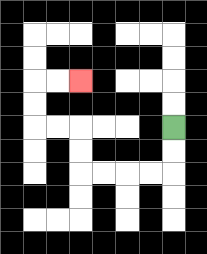{'start': '[7, 5]', 'end': '[3, 3]', 'path_directions': 'D,D,L,L,L,L,U,U,L,L,U,U,R,R', 'path_coordinates': '[[7, 5], [7, 6], [7, 7], [6, 7], [5, 7], [4, 7], [3, 7], [3, 6], [3, 5], [2, 5], [1, 5], [1, 4], [1, 3], [2, 3], [3, 3]]'}